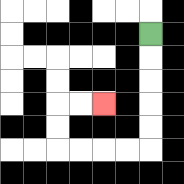{'start': '[6, 1]', 'end': '[4, 4]', 'path_directions': 'D,D,D,D,D,L,L,L,L,U,U,R,R', 'path_coordinates': '[[6, 1], [6, 2], [6, 3], [6, 4], [6, 5], [6, 6], [5, 6], [4, 6], [3, 6], [2, 6], [2, 5], [2, 4], [3, 4], [4, 4]]'}